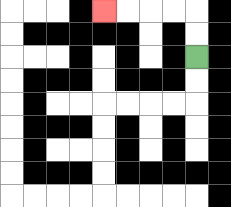{'start': '[8, 2]', 'end': '[4, 0]', 'path_directions': 'U,U,L,L,L,L', 'path_coordinates': '[[8, 2], [8, 1], [8, 0], [7, 0], [6, 0], [5, 0], [4, 0]]'}